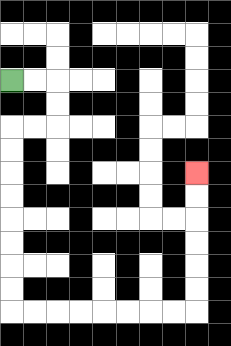{'start': '[0, 3]', 'end': '[8, 7]', 'path_directions': 'R,R,D,D,L,L,D,D,D,D,D,D,D,D,R,R,R,R,R,R,R,R,U,U,U,U,U,U', 'path_coordinates': '[[0, 3], [1, 3], [2, 3], [2, 4], [2, 5], [1, 5], [0, 5], [0, 6], [0, 7], [0, 8], [0, 9], [0, 10], [0, 11], [0, 12], [0, 13], [1, 13], [2, 13], [3, 13], [4, 13], [5, 13], [6, 13], [7, 13], [8, 13], [8, 12], [8, 11], [8, 10], [8, 9], [8, 8], [8, 7]]'}